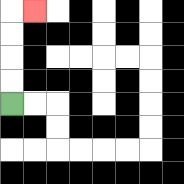{'start': '[0, 4]', 'end': '[1, 0]', 'path_directions': 'U,U,U,U,R', 'path_coordinates': '[[0, 4], [0, 3], [0, 2], [0, 1], [0, 0], [1, 0]]'}